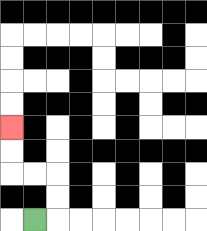{'start': '[1, 9]', 'end': '[0, 5]', 'path_directions': 'R,U,U,L,L,U,U', 'path_coordinates': '[[1, 9], [2, 9], [2, 8], [2, 7], [1, 7], [0, 7], [0, 6], [0, 5]]'}